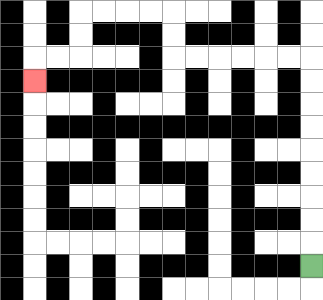{'start': '[13, 11]', 'end': '[1, 3]', 'path_directions': 'U,U,U,U,U,U,U,U,U,L,L,L,L,L,L,U,U,L,L,L,L,D,D,L,L,D', 'path_coordinates': '[[13, 11], [13, 10], [13, 9], [13, 8], [13, 7], [13, 6], [13, 5], [13, 4], [13, 3], [13, 2], [12, 2], [11, 2], [10, 2], [9, 2], [8, 2], [7, 2], [7, 1], [7, 0], [6, 0], [5, 0], [4, 0], [3, 0], [3, 1], [3, 2], [2, 2], [1, 2], [1, 3]]'}